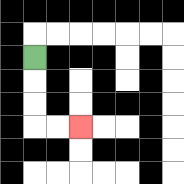{'start': '[1, 2]', 'end': '[3, 5]', 'path_directions': 'D,D,D,R,R', 'path_coordinates': '[[1, 2], [1, 3], [1, 4], [1, 5], [2, 5], [3, 5]]'}